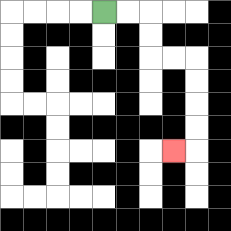{'start': '[4, 0]', 'end': '[7, 6]', 'path_directions': 'R,R,D,D,R,R,D,D,D,D,L', 'path_coordinates': '[[4, 0], [5, 0], [6, 0], [6, 1], [6, 2], [7, 2], [8, 2], [8, 3], [8, 4], [8, 5], [8, 6], [7, 6]]'}